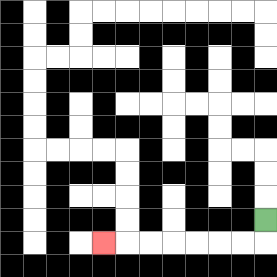{'start': '[11, 9]', 'end': '[4, 10]', 'path_directions': 'D,L,L,L,L,L,L,L', 'path_coordinates': '[[11, 9], [11, 10], [10, 10], [9, 10], [8, 10], [7, 10], [6, 10], [5, 10], [4, 10]]'}